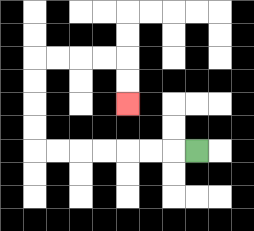{'start': '[8, 6]', 'end': '[5, 4]', 'path_directions': 'L,L,L,L,L,L,L,U,U,U,U,R,R,R,R,D,D', 'path_coordinates': '[[8, 6], [7, 6], [6, 6], [5, 6], [4, 6], [3, 6], [2, 6], [1, 6], [1, 5], [1, 4], [1, 3], [1, 2], [2, 2], [3, 2], [4, 2], [5, 2], [5, 3], [5, 4]]'}